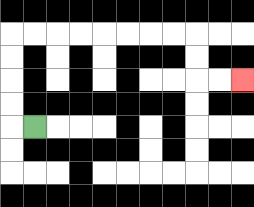{'start': '[1, 5]', 'end': '[10, 3]', 'path_directions': 'L,U,U,U,U,R,R,R,R,R,R,R,R,D,D,R,R', 'path_coordinates': '[[1, 5], [0, 5], [0, 4], [0, 3], [0, 2], [0, 1], [1, 1], [2, 1], [3, 1], [4, 1], [5, 1], [6, 1], [7, 1], [8, 1], [8, 2], [8, 3], [9, 3], [10, 3]]'}